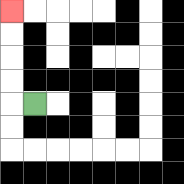{'start': '[1, 4]', 'end': '[0, 0]', 'path_directions': 'L,U,U,U,U', 'path_coordinates': '[[1, 4], [0, 4], [0, 3], [0, 2], [0, 1], [0, 0]]'}